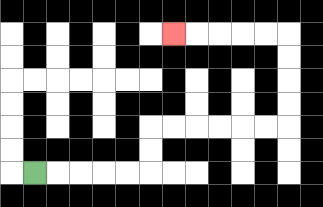{'start': '[1, 7]', 'end': '[7, 1]', 'path_directions': 'R,R,R,R,R,U,U,R,R,R,R,R,R,U,U,U,U,L,L,L,L,L', 'path_coordinates': '[[1, 7], [2, 7], [3, 7], [4, 7], [5, 7], [6, 7], [6, 6], [6, 5], [7, 5], [8, 5], [9, 5], [10, 5], [11, 5], [12, 5], [12, 4], [12, 3], [12, 2], [12, 1], [11, 1], [10, 1], [9, 1], [8, 1], [7, 1]]'}